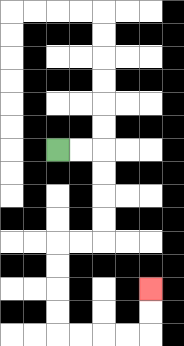{'start': '[2, 6]', 'end': '[6, 12]', 'path_directions': 'R,R,D,D,D,D,L,L,D,D,D,D,R,R,R,R,U,U', 'path_coordinates': '[[2, 6], [3, 6], [4, 6], [4, 7], [4, 8], [4, 9], [4, 10], [3, 10], [2, 10], [2, 11], [2, 12], [2, 13], [2, 14], [3, 14], [4, 14], [5, 14], [6, 14], [6, 13], [6, 12]]'}